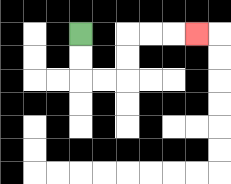{'start': '[3, 1]', 'end': '[8, 1]', 'path_directions': 'D,D,R,R,U,U,R,R,R', 'path_coordinates': '[[3, 1], [3, 2], [3, 3], [4, 3], [5, 3], [5, 2], [5, 1], [6, 1], [7, 1], [8, 1]]'}